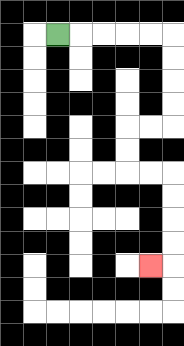{'start': '[2, 1]', 'end': '[6, 11]', 'path_directions': 'R,R,R,R,R,D,D,D,D,L,L,D,D,R,R,D,D,D,D,L', 'path_coordinates': '[[2, 1], [3, 1], [4, 1], [5, 1], [6, 1], [7, 1], [7, 2], [7, 3], [7, 4], [7, 5], [6, 5], [5, 5], [5, 6], [5, 7], [6, 7], [7, 7], [7, 8], [7, 9], [7, 10], [7, 11], [6, 11]]'}